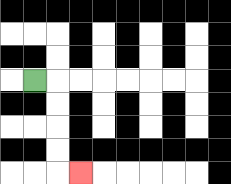{'start': '[1, 3]', 'end': '[3, 7]', 'path_directions': 'R,D,D,D,D,R', 'path_coordinates': '[[1, 3], [2, 3], [2, 4], [2, 5], [2, 6], [2, 7], [3, 7]]'}